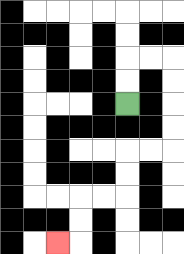{'start': '[5, 4]', 'end': '[2, 10]', 'path_directions': 'U,U,R,R,D,D,D,D,L,L,D,D,L,L,D,D,L', 'path_coordinates': '[[5, 4], [5, 3], [5, 2], [6, 2], [7, 2], [7, 3], [7, 4], [7, 5], [7, 6], [6, 6], [5, 6], [5, 7], [5, 8], [4, 8], [3, 8], [3, 9], [3, 10], [2, 10]]'}